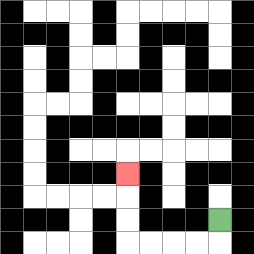{'start': '[9, 9]', 'end': '[5, 7]', 'path_directions': 'D,L,L,L,L,U,U,U', 'path_coordinates': '[[9, 9], [9, 10], [8, 10], [7, 10], [6, 10], [5, 10], [5, 9], [5, 8], [5, 7]]'}